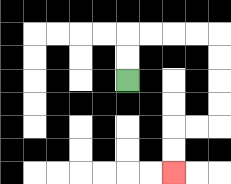{'start': '[5, 3]', 'end': '[7, 7]', 'path_directions': 'U,U,R,R,R,R,D,D,D,D,L,L,D,D', 'path_coordinates': '[[5, 3], [5, 2], [5, 1], [6, 1], [7, 1], [8, 1], [9, 1], [9, 2], [9, 3], [9, 4], [9, 5], [8, 5], [7, 5], [7, 6], [7, 7]]'}